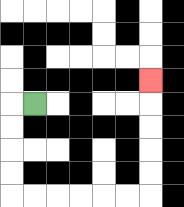{'start': '[1, 4]', 'end': '[6, 3]', 'path_directions': 'L,D,D,D,D,R,R,R,R,R,R,U,U,U,U,U', 'path_coordinates': '[[1, 4], [0, 4], [0, 5], [0, 6], [0, 7], [0, 8], [1, 8], [2, 8], [3, 8], [4, 8], [5, 8], [6, 8], [6, 7], [6, 6], [6, 5], [6, 4], [6, 3]]'}